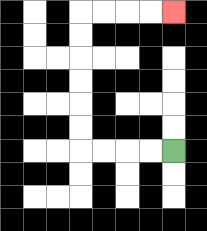{'start': '[7, 6]', 'end': '[7, 0]', 'path_directions': 'L,L,L,L,U,U,U,U,U,U,R,R,R,R', 'path_coordinates': '[[7, 6], [6, 6], [5, 6], [4, 6], [3, 6], [3, 5], [3, 4], [3, 3], [3, 2], [3, 1], [3, 0], [4, 0], [5, 0], [6, 0], [7, 0]]'}